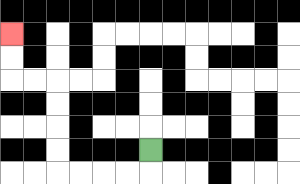{'start': '[6, 6]', 'end': '[0, 1]', 'path_directions': 'D,L,L,L,L,U,U,U,U,L,L,U,U', 'path_coordinates': '[[6, 6], [6, 7], [5, 7], [4, 7], [3, 7], [2, 7], [2, 6], [2, 5], [2, 4], [2, 3], [1, 3], [0, 3], [0, 2], [0, 1]]'}